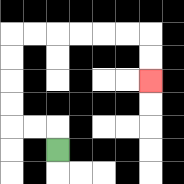{'start': '[2, 6]', 'end': '[6, 3]', 'path_directions': 'U,L,L,U,U,U,U,R,R,R,R,R,R,D,D', 'path_coordinates': '[[2, 6], [2, 5], [1, 5], [0, 5], [0, 4], [0, 3], [0, 2], [0, 1], [1, 1], [2, 1], [3, 1], [4, 1], [5, 1], [6, 1], [6, 2], [6, 3]]'}